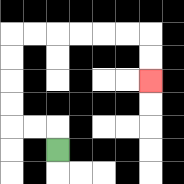{'start': '[2, 6]', 'end': '[6, 3]', 'path_directions': 'U,L,L,U,U,U,U,R,R,R,R,R,R,D,D', 'path_coordinates': '[[2, 6], [2, 5], [1, 5], [0, 5], [0, 4], [0, 3], [0, 2], [0, 1], [1, 1], [2, 1], [3, 1], [4, 1], [5, 1], [6, 1], [6, 2], [6, 3]]'}